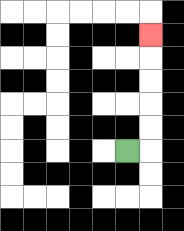{'start': '[5, 6]', 'end': '[6, 1]', 'path_directions': 'R,U,U,U,U,U', 'path_coordinates': '[[5, 6], [6, 6], [6, 5], [6, 4], [6, 3], [6, 2], [6, 1]]'}